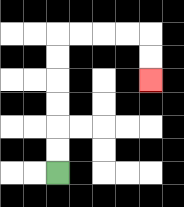{'start': '[2, 7]', 'end': '[6, 3]', 'path_directions': 'U,U,U,U,U,U,R,R,R,R,D,D', 'path_coordinates': '[[2, 7], [2, 6], [2, 5], [2, 4], [2, 3], [2, 2], [2, 1], [3, 1], [4, 1], [5, 1], [6, 1], [6, 2], [6, 3]]'}